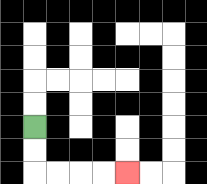{'start': '[1, 5]', 'end': '[5, 7]', 'path_directions': 'D,D,R,R,R,R', 'path_coordinates': '[[1, 5], [1, 6], [1, 7], [2, 7], [3, 7], [4, 7], [5, 7]]'}